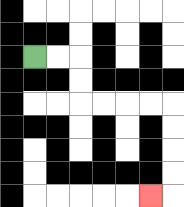{'start': '[1, 2]', 'end': '[6, 8]', 'path_directions': 'R,R,D,D,R,R,R,R,D,D,D,D,L', 'path_coordinates': '[[1, 2], [2, 2], [3, 2], [3, 3], [3, 4], [4, 4], [5, 4], [6, 4], [7, 4], [7, 5], [7, 6], [7, 7], [7, 8], [6, 8]]'}